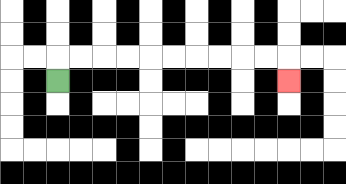{'start': '[2, 3]', 'end': '[12, 3]', 'path_directions': 'U,R,R,R,R,R,R,R,R,R,R,D', 'path_coordinates': '[[2, 3], [2, 2], [3, 2], [4, 2], [5, 2], [6, 2], [7, 2], [8, 2], [9, 2], [10, 2], [11, 2], [12, 2], [12, 3]]'}